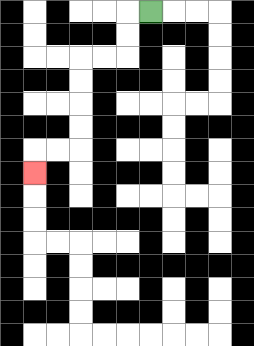{'start': '[6, 0]', 'end': '[1, 7]', 'path_directions': 'L,D,D,L,L,D,D,D,D,L,L,D', 'path_coordinates': '[[6, 0], [5, 0], [5, 1], [5, 2], [4, 2], [3, 2], [3, 3], [3, 4], [3, 5], [3, 6], [2, 6], [1, 6], [1, 7]]'}